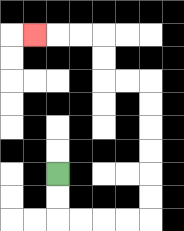{'start': '[2, 7]', 'end': '[1, 1]', 'path_directions': 'D,D,R,R,R,R,U,U,U,U,U,U,L,L,U,U,L,L,L', 'path_coordinates': '[[2, 7], [2, 8], [2, 9], [3, 9], [4, 9], [5, 9], [6, 9], [6, 8], [6, 7], [6, 6], [6, 5], [6, 4], [6, 3], [5, 3], [4, 3], [4, 2], [4, 1], [3, 1], [2, 1], [1, 1]]'}